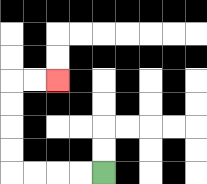{'start': '[4, 7]', 'end': '[2, 3]', 'path_directions': 'L,L,L,L,U,U,U,U,R,R', 'path_coordinates': '[[4, 7], [3, 7], [2, 7], [1, 7], [0, 7], [0, 6], [0, 5], [0, 4], [0, 3], [1, 3], [2, 3]]'}